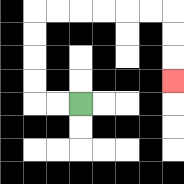{'start': '[3, 4]', 'end': '[7, 3]', 'path_directions': 'L,L,U,U,U,U,R,R,R,R,R,R,D,D,D', 'path_coordinates': '[[3, 4], [2, 4], [1, 4], [1, 3], [1, 2], [1, 1], [1, 0], [2, 0], [3, 0], [4, 0], [5, 0], [6, 0], [7, 0], [7, 1], [7, 2], [7, 3]]'}